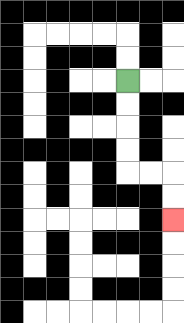{'start': '[5, 3]', 'end': '[7, 9]', 'path_directions': 'D,D,D,D,R,R,D,D', 'path_coordinates': '[[5, 3], [5, 4], [5, 5], [5, 6], [5, 7], [6, 7], [7, 7], [7, 8], [7, 9]]'}